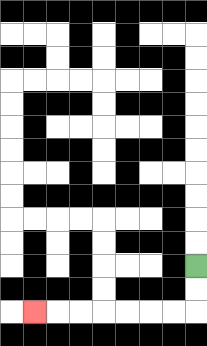{'start': '[8, 11]', 'end': '[1, 13]', 'path_directions': 'D,D,L,L,L,L,L,L,L', 'path_coordinates': '[[8, 11], [8, 12], [8, 13], [7, 13], [6, 13], [5, 13], [4, 13], [3, 13], [2, 13], [1, 13]]'}